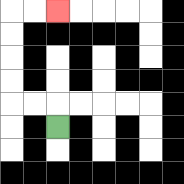{'start': '[2, 5]', 'end': '[2, 0]', 'path_directions': 'U,L,L,U,U,U,U,R,R', 'path_coordinates': '[[2, 5], [2, 4], [1, 4], [0, 4], [0, 3], [0, 2], [0, 1], [0, 0], [1, 0], [2, 0]]'}